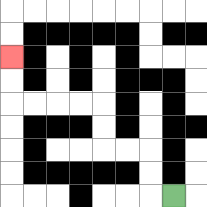{'start': '[7, 8]', 'end': '[0, 2]', 'path_directions': 'L,U,U,L,L,U,U,L,L,L,L,U,U', 'path_coordinates': '[[7, 8], [6, 8], [6, 7], [6, 6], [5, 6], [4, 6], [4, 5], [4, 4], [3, 4], [2, 4], [1, 4], [0, 4], [0, 3], [0, 2]]'}